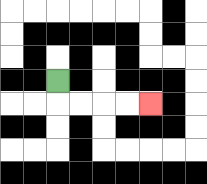{'start': '[2, 3]', 'end': '[6, 4]', 'path_directions': 'D,R,R,R,R', 'path_coordinates': '[[2, 3], [2, 4], [3, 4], [4, 4], [5, 4], [6, 4]]'}